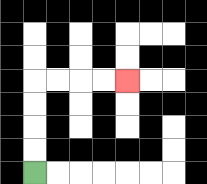{'start': '[1, 7]', 'end': '[5, 3]', 'path_directions': 'U,U,U,U,R,R,R,R', 'path_coordinates': '[[1, 7], [1, 6], [1, 5], [1, 4], [1, 3], [2, 3], [3, 3], [4, 3], [5, 3]]'}